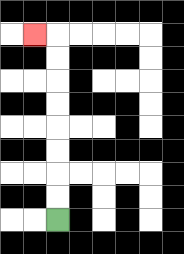{'start': '[2, 9]', 'end': '[1, 1]', 'path_directions': 'U,U,U,U,U,U,U,U,L', 'path_coordinates': '[[2, 9], [2, 8], [2, 7], [2, 6], [2, 5], [2, 4], [2, 3], [2, 2], [2, 1], [1, 1]]'}